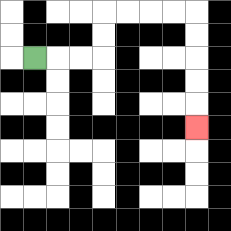{'start': '[1, 2]', 'end': '[8, 5]', 'path_directions': 'R,R,R,U,U,R,R,R,R,D,D,D,D,D', 'path_coordinates': '[[1, 2], [2, 2], [3, 2], [4, 2], [4, 1], [4, 0], [5, 0], [6, 0], [7, 0], [8, 0], [8, 1], [8, 2], [8, 3], [8, 4], [8, 5]]'}